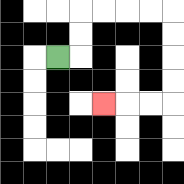{'start': '[2, 2]', 'end': '[4, 4]', 'path_directions': 'R,U,U,R,R,R,R,D,D,D,D,L,L,L', 'path_coordinates': '[[2, 2], [3, 2], [3, 1], [3, 0], [4, 0], [5, 0], [6, 0], [7, 0], [7, 1], [7, 2], [7, 3], [7, 4], [6, 4], [5, 4], [4, 4]]'}